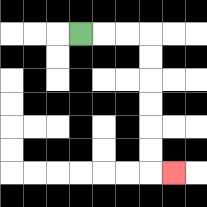{'start': '[3, 1]', 'end': '[7, 7]', 'path_directions': 'R,R,R,D,D,D,D,D,D,R', 'path_coordinates': '[[3, 1], [4, 1], [5, 1], [6, 1], [6, 2], [6, 3], [6, 4], [6, 5], [6, 6], [6, 7], [7, 7]]'}